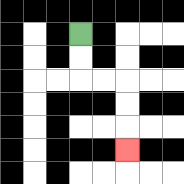{'start': '[3, 1]', 'end': '[5, 6]', 'path_directions': 'D,D,R,R,D,D,D', 'path_coordinates': '[[3, 1], [3, 2], [3, 3], [4, 3], [5, 3], [5, 4], [5, 5], [5, 6]]'}